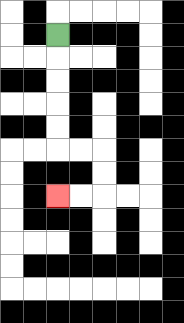{'start': '[2, 1]', 'end': '[2, 8]', 'path_directions': 'D,D,D,D,D,R,R,D,D,L,L', 'path_coordinates': '[[2, 1], [2, 2], [2, 3], [2, 4], [2, 5], [2, 6], [3, 6], [4, 6], [4, 7], [4, 8], [3, 8], [2, 8]]'}